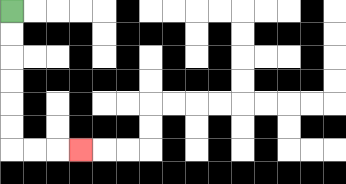{'start': '[0, 0]', 'end': '[3, 6]', 'path_directions': 'D,D,D,D,D,D,R,R,R', 'path_coordinates': '[[0, 0], [0, 1], [0, 2], [0, 3], [0, 4], [0, 5], [0, 6], [1, 6], [2, 6], [3, 6]]'}